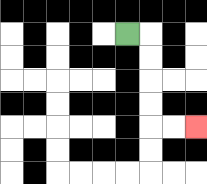{'start': '[5, 1]', 'end': '[8, 5]', 'path_directions': 'R,D,D,D,D,R,R', 'path_coordinates': '[[5, 1], [6, 1], [6, 2], [6, 3], [6, 4], [6, 5], [7, 5], [8, 5]]'}